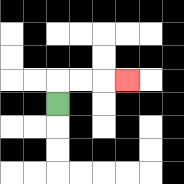{'start': '[2, 4]', 'end': '[5, 3]', 'path_directions': 'U,R,R,R', 'path_coordinates': '[[2, 4], [2, 3], [3, 3], [4, 3], [5, 3]]'}